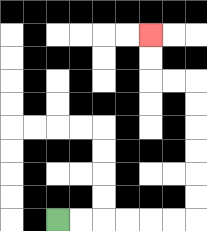{'start': '[2, 9]', 'end': '[6, 1]', 'path_directions': 'R,R,R,R,R,R,U,U,U,U,U,U,L,L,U,U', 'path_coordinates': '[[2, 9], [3, 9], [4, 9], [5, 9], [6, 9], [7, 9], [8, 9], [8, 8], [8, 7], [8, 6], [8, 5], [8, 4], [8, 3], [7, 3], [6, 3], [6, 2], [6, 1]]'}